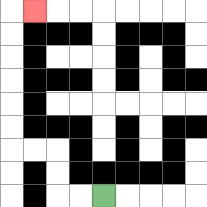{'start': '[4, 8]', 'end': '[1, 0]', 'path_directions': 'L,L,U,U,L,L,U,U,U,U,U,U,R', 'path_coordinates': '[[4, 8], [3, 8], [2, 8], [2, 7], [2, 6], [1, 6], [0, 6], [0, 5], [0, 4], [0, 3], [0, 2], [0, 1], [0, 0], [1, 0]]'}